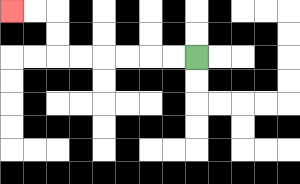{'start': '[8, 2]', 'end': '[0, 0]', 'path_directions': 'L,L,L,L,L,L,U,U,L,L', 'path_coordinates': '[[8, 2], [7, 2], [6, 2], [5, 2], [4, 2], [3, 2], [2, 2], [2, 1], [2, 0], [1, 0], [0, 0]]'}